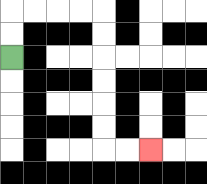{'start': '[0, 2]', 'end': '[6, 6]', 'path_directions': 'U,U,R,R,R,R,D,D,D,D,D,D,R,R', 'path_coordinates': '[[0, 2], [0, 1], [0, 0], [1, 0], [2, 0], [3, 0], [4, 0], [4, 1], [4, 2], [4, 3], [4, 4], [4, 5], [4, 6], [5, 6], [6, 6]]'}